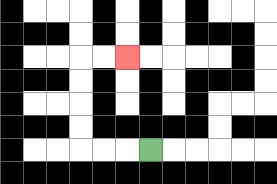{'start': '[6, 6]', 'end': '[5, 2]', 'path_directions': 'L,L,L,U,U,U,U,R,R', 'path_coordinates': '[[6, 6], [5, 6], [4, 6], [3, 6], [3, 5], [3, 4], [3, 3], [3, 2], [4, 2], [5, 2]]'}